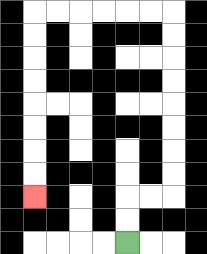{'start': '[5, 10]', 'end': '[1, 8]', 'path_directions': 'U,U,R,R,U,U,U,U,U,U,U,U,L,L,L,L,L,L,D,D,D,D,D,D,D,D', 'path_coordinates': '[[5, 10], [5, 9], [5, 8], [6, 8], [7, 8], [7, 7], [7, 6], [7, 5], [7, 4], [7, 3], [7, 2], [7, 1], [7, 0], [6, 0], [5, 0], [4, 0], [3, 0], [2, 0], [1, 0], [1, 1], [1, 2], [1, 3], [1, 4], [1, 5], [1, 6], [1, 7], [1, 8]]'}